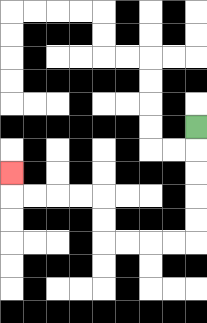{'start': '[8, 5]', 'end': '[0, 7]', 'path_directions': 'D,D,D,D,D,L,L,L,L,U,U,L,L,L,L,U', 'path_coordinates': '[[8, 5], [8, 6], [8, 7], [8, 8], [8, 9], [8, 10], [7, 10], [6, 10], [5, 10], [4, 10], [4, 9], [4, 8], [3, 8], [2, 8], [1, 8], [0, 8], [0, 7]]'}